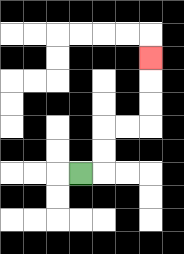{'start': '[3, 7]', 'end': '[6, 2]', 'path_directions': 'R,U,U,R,R,U,U,U', 'path_coordinates': '[[3, 7], [4, 7], [4, 6], [4, 5], [5, 5], [6, 5], [6, 4], [6, 3], [6, 2]]'}